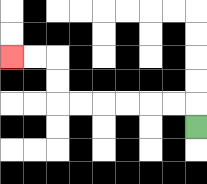{'start': '[8, 5]', 'end': '[0, 2]', 'path_directions': 'U,L,L,L,L,L,L,U,U,L,L', 'path_coordinates': '[[8, 5], [8, 4], [7, 4], [6, 4], [5, 4], [4, 4], [3, 4], [2, 4], [2, 3], [2, 2], [1, 2], [0, 2]]'}